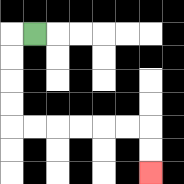{'start': '[1, 1]', 'end': '[6, 7]', 'path_directions': 'L,D,D,D,D,R,R,R,R,R,R,D,D', 'path_coordinates': '[[1, 1], [0, 1], [0, 2], [0, 3], [0, 4], [0, 5], [1, 5], [2, 5], [3, 5], [4, 5], [5, 5], [6, 5], [6, 6], [6, 7]]'}